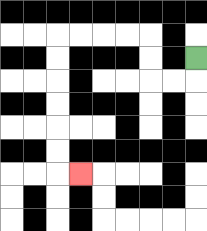{'start': '[8, 2]', 'end': '[3, 7]', 'path_directions': 'D,L,L,U,U,L,L,L,L,D,D,D,D,D,D,R', 'path_coordinates': '[[8, 2], [8, 3], [7, 3], [6, 3], [6, 2], [6, 1], [5, 1], [4, 1], [3, 1], [2, 1], [2, 2], [2, 3], [2, 4], [2, 5], [2, 6], [2, 7], [3, 7]]'}